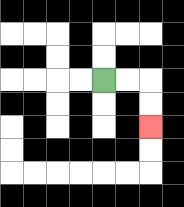{'start': '[4, 3]', 'end': '[6, 5]', 'path_directions': 'R,R,D,D', 'path_coordinates': '[[4, 3], [5, 3], [6, 3], [6, 4], [6, 5]]'}